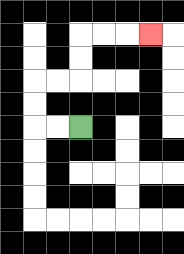{'start': '[3, 5]', 'end': '[6, 1]', 'path_directions': 'L,L,U,U,R,R,U,U,R,R,R', 'path_coordinates': '[[3, 5], [2, 5], [1, 5], [1, 4], [1, 3], [2, 3], [3, 3], [3, 2], [3, 1], [4, 1], [5, 1], [6, 1]]'}